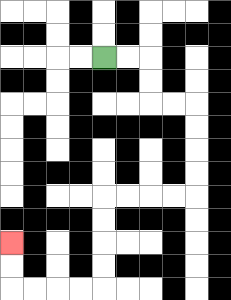{'start': '[4, 2]', 'end': '[0, 10]', 'path_directions': 'R,R,D,D,R,R,D,D,D,D,L,L,L,L,D,D,D,D,L,L,L,L,U,U', 'path_coordinates': '[[4, 2], [5, 2], [6, 2], [6, 3], [6, 4], [7, 4], [8, 4], [8, 5], [8, 6], [8, 7], [8, 8], [7, 8], [6, 8], [5, 8], [4, 8], [4, 9], [4, 10], [4, 11], [4, 12], [3, 12], [2, 12], [1, 12], [0, 12], [0, 11], [0, 10]]'}